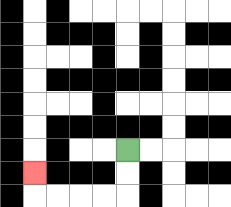{'start': '[5, 6]', 'end': '[1, 7]', 'path_directions': 'D,D,L,L,L,L,U', 'path_coordinates': '[[5, 6], [5, 7], [5, 8], [4, 8], [3, 8], [2, 8], [1, 8], [1, 7]]'}